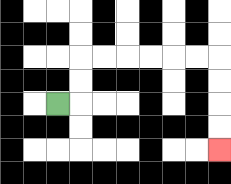{'start': '[2, 4]', 'end': '[9, 6]', 'path_directions': 'R,U,U,R,R,R,R,R,R,D,D,D,D', 'path_coordinates': '[[2, 4], [3, 4], [3, 3], [3, 2], [4, 2], [5, 2], [6, 2], [7, 2], [8, 2], [9, 2], [9, 3], [9, 4], [9, 5], [9, 6]]'}